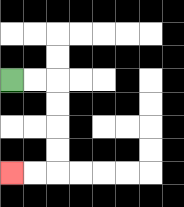{'start': '[0, 3]', 'end': '[0, 7]', 'path_directions': 'R,R,D,D,D,D,L,L', 'path_coordinates': '[[0, 3], [1, 3], [2, 3], [2, 4], [2, 5], [2, 6], [2, 7], [1, 7], [0, 7]]'}